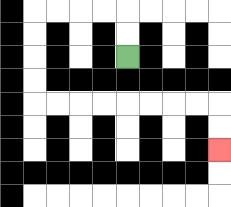{'start': '[5, 2]', 'end': '[9, 6]', 'path_directions': 'U,U,L,L,L,L,D,D,D,D,R,R,R,R,R,R,R,R,D,D', 'path_coordinates': '[[5, 2], [5, 1], [5, 0], [4, 0], [3, 0], [2, 0], [1, 0], [1, 1], [1, 2], [1, 3], [1, 4], [2, 4], [3, 4], [4, 4], [5, 4], [6, 4], [7, 4], [8, 4], [9, 4], [9, 5], [9, 6]]'}